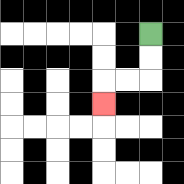{'start': '[6, 1]', 'end': '[4, 4]', 'path_directions': 'D,D,L,L,D', 'path_coordinates': '[[6, 1], [6, 2], [6, 3], [5, 3], [4, 3], [4, 4]]'}